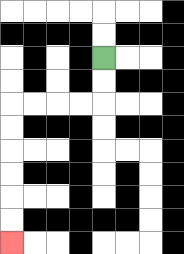{'start': '[4, 2]', 'end': '[0, 10]', 'path_directions': 'D,D,L,L,L,L,D,D,D,D,D,D', 'path_coordinates': '[[4, 2], [4, 3], [4, 4], [3, 4], [2, 4], [1, 4], [0, 4], [0, 5], [0, 6], [0, 7], [0, 8], [0, 9], [0, 10]]'}